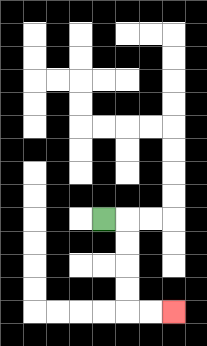{'start': '[4, 9]', 'end': '[7, 13]', 'path_directions': 'R,D,D,D,D,R,R', 'path_coordinates': '[[4, 9], [5, 9], [5, 10], [5, 11], [5, 12], [5, 13], [6, 13], [7, 13]]'}